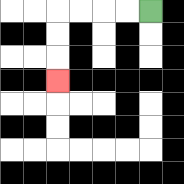{'start': '[6, 0]', 'end': '[2, 3]', 'path_directions': 'L,L,L,L,D,D,D', 'path_coordinates': '[[6, 0], [5, 0], [4, 0], [3, 0], [2, 0], [2, 1], [2, 2], [2, 3]]'}